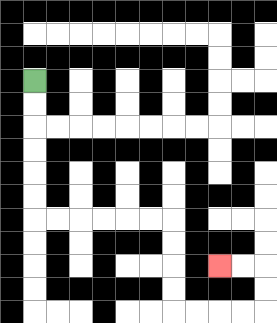{'start': '[1, 3]', 'end': '[9, 11]', 'path_directions': 'D,D,D,D,D,D,R,R,R,R,R,R,D,D,D,D,R,R,R,R,U,U,L,L', 'path_coordinates': '[[1, 3], [1, 4], [1, 5], [1, 6], [1, 7], [1, 8], [1, 9], [2, 9], [3, 9], [4, 9], [5, 9], [6, 9], [7, 9], [7, 10], [7, 11], [7, 12], [7, 13], [8, 13], [9, 13], [10, 13], [11, 13], [11, 12], [11, 11], [10, 11], [9, 11]]'}